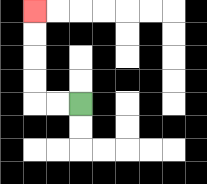{'start': '[3, 4]', 'end': '[1, 0]', 'path_directions': 'L,L,U,U,U,U', 'path_coordinates': '[[3, 4], [2, 4], [1, 4], [1, 3], [1, 2], [1, 1], [1, 0]]'}